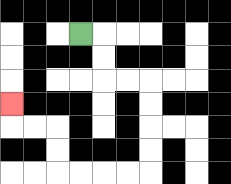{'start': '[3, 1]', 'end': '[0, 4]', 'path_directions': 'R,D,D,R,R,D,D,D,D,L,L,L,L,U,U,L,L,U', 'path_coordinates': '[[3, 1], [4, 1], [4, 2], [4, 3], [5, 3], [6, 3], [6, 4], [6, 5], [6, 6], [6, 7], [5, 7], [4, 7], [3, 7], [2, 7], [2, 6], [2, 5], [1, 5], [0, 5], [0, 4]]'}